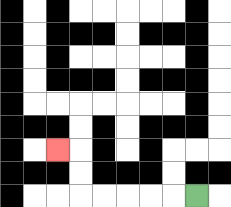{'start': '[8, 8]', 'end': '[2, 6]', 'path_directions': 'L,L,L,L,L,U,U,L', 'path_coordinates': '[[8, 8], [7, 8], [6, 8], [5, 8], [4, 8], [3, 8], [3, 7], [3, 6], [2, 6]]'}